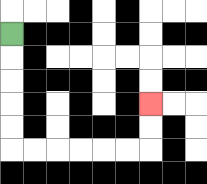{'start': '[0, 1]', 'end': '[6, 4]', 'path_directions': 'D,D,D,D,D,R,R,R,R,R,R,U,U', 'path_coordinates': '[[0, 1], [0, 2], [0, 3], [0, 4], [0, 5], [0, 6], [1, 6], [2, 6], [3, 6], [4, 6], [5, 6], [6, 6], [6, 5], [6, 4]]'}